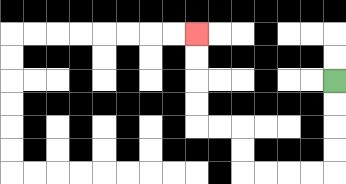{'start': '[14, 3]', 'end': '[8, 1]', 'path_directions': 'D,D,D,D,L,L,L,L,U,U,L,L,U,U,U,U', 'path_coordinates': '[[14, 3], [14, 4], [14, 5], [14, 6], [14, 7], [13, 7], [12, 7], [11, 7], [10, 7], [10, 6], [10, 5], [9, 5], [8, 5], [8, 4], [8, 3], [8, 2], [8, 1]]'}